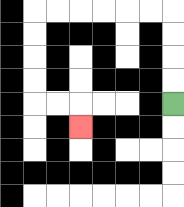{'start': '[7, 4]', 'end': '[3, 5]', 'path_directions': 'U,U,U,U,L,L,L,L,L,L,D,D,D,D,R,R,D', 'path_coordinates': '[[7, 4], [7, 3], [7, 2], [7, 1], [7, 0], [6, 0], [5, 0], [4, 0], [3, 0], [2, 0], [1, 0], [1, 1], [1, 2], [1, 3], [1, 4], [2, 4], [3, 4], [3, 5]]'}